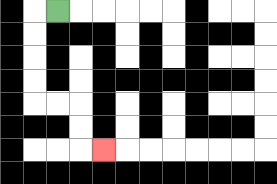{'start': '[2, 0]', 'end': '[4, 6]', 'path_directions': 'L,D,D,D,D,R,R,D,D,R', 'path_coordinates': '[[2, 0], [1, 0], [1, 1], [1, 2], [1, 3], [1, 4], [2, 4], [3, 4], [3, 5], [3, 6], [4, 6]]'}